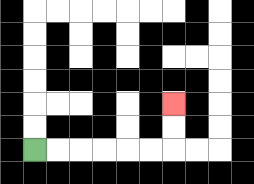{'start': '[1, 6]', 'end': '[7, 4]', 'path_directions': 'R,R,R,R,R,R,U,U', 'path_coordinates': '[[1, 6], [2, 6], [3, 6], [4, 6], [5, 6], [6, 6], [7, 6], [7, 5], [7, 4]]'}